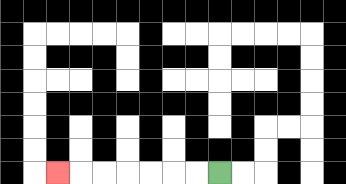{'start': '[9, 7]', 'end': '[2, 7]', 'path_directions': 'L,L,L,L,L,L,L', 'path_coordinates': '[[9, 7], [8, 7], [7, 7], [6, 7], [5, 7], [4, 7], [3, 7], [2, 7]]'}